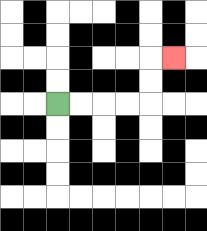{'start': '[2, 4]', 'end': '[7, 2]', 'path_directions': 'R,R,R,R,U,U,R', 'path_coordinates': '[[2, 4], [3, 4], [4, 4], [5, 4], [6, 4], [6, 3], [6, 2], [7, 2]]'}